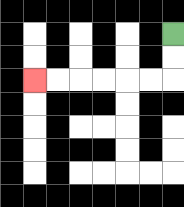{'start': '[7, 1]', 'end': '[1, 3]', 'path_directions': 'D,D,L,L,L,L,L,L', 'path_coordinates': '[[7, 1], [7, 2], [7, 3], [6, 3], [5, 3], [4, 3], [3, 3], [2, 3], [1, 3]]'}